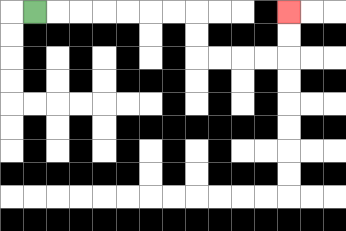{'start': '[1, 0]', 'end': '[12, 0]', 'path_directions': 'R,R,R,R,R,R,R,D,D,R,R,R,R,U,U', 'path_coordinates': '[[1, 0], [2, 0], [3, 0], [4, 0], [5, 0], [6, 0], [7, 0], [8, 0], [8, 1], [8, 2], [9, 2], [10, 2], [11, 2], [12, 2], [12, 1], [12, 0]]'}